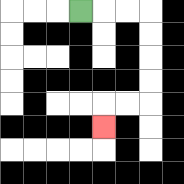{'start': '[3, 0]', 'end': '[4, 5]', 'path_directions': 'R,R,R,D,D,D,D,L,L,D', 'path_coordinates': '[[3, 0], [4, 0], [5, 0], [6, 0], [6, 1], [6, 2], [6, 3], [6, 4], [5, 4], [4, 4], [4, 5]]'}